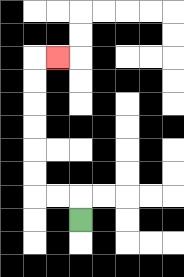{'start': '[3, 9]', 'end': '[2, 2]', 'path_directions': 'U,L,L,U,U,U,U,U,U,R', 'path_coordinates': '[[3, 9], [3, 8], [2, 8], [1, 8], [1, 7], [1, 6], [1, 5], [1, 4], [1, 3], [1, 2], [2, 2]]'}